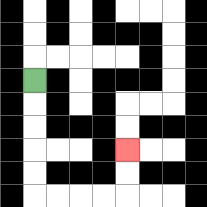{'start': '[1, 3]', 'end': '[5, 6]', 'path_directions': 'D,D,D,D,D,R,R,R,R,U,U', 'path_coordinates': '[[1, 3], [1, 4], [1, 5], [1, 6], [1, 7], [1, 8], [2, 8], [3, 8], [4, 8], [5, 8], [5, 7], [5, 6]]'}